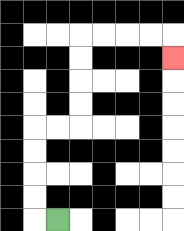{'start': '[2, 9]', 'end': '[7, 2]', 'path_directions': 'L,U,U,U,U,R,R,U,U,U,U,R,R,R,R,D', 'path_coordinates': '[[2, 9], [1, 9], [1, 8], [1, 7], [1, 6], [1, 5], [2, 5], [3, 5], [3, 4], [3, 3], [3, 2], [3, 1], [4, 1], [5, 1], [6, 1], [7, 1], [7, 2]]'}